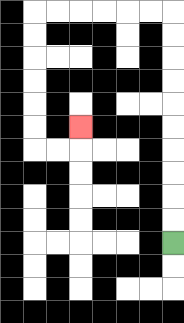{'start': '[7, 10]', 'end': '[3, 5]', 'path_directions': 'U,U,U,U,U,U,U,U,U,U,L,L,L,L,L,L,D,D,D,D,D,D,R,R,U', 'path_coordinates': '[[7, 10], [7, 9], [7, 8], [7, 7], [7, 6], [7, 5], [7, 4], [7, 3], [7, 2], [7, 1], [7, 0], [6, 0], [5, 0], [4, 0], [3, 0], [2, 0], [1, 0], [1, 1], [1, 2], [1, 3], [1, 4], [1, 5], [1, 6], [2, 6], [3, 6], [3, 5]]'}